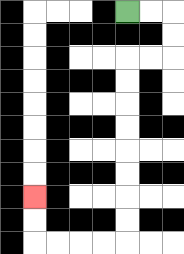{'start': '[5, 0]', 'end': '[1, 8]', 'path_directions': 'R,R,D,D,L,L,D,D,D,D,D,D,D,D,L,L,L,L,U,U', 'path_coordinates': '[[5, 0], [6, 0], [7, 0], [7, 1], [7, 2], [6, 2], [5, 2], [5, 3], [5, 4], [5, 5], [5, 6], [5, 7], [5, 8], [5, 9], [5, 10], [4, 10], [3, 10], [2, 10], [1, 10], [1, 9], [1, 8]]'}